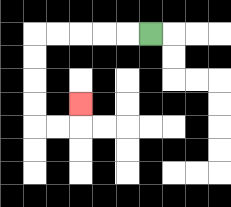{'start': '[6, 1]', 'end': '[3, 4]', 'path_directions': 'L,L,L,L,L,D,D,D,D,R,R,U', 'path_coordinates': '[[6, 1], [5, 1], [4, 1], [3, 1], [2, 1], [1, 1], [1, 2], [1, 3], [1, 4], [1, 5], [2, 5], [3, 5], [3, 4]]'}